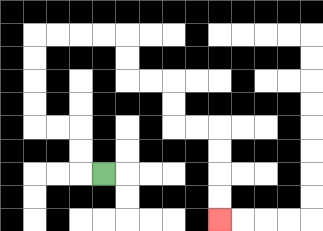{'start': '[4, 7]', 'end': '[9, 9]', 'path_directions': 'L,U,U,L,L,U,U,U,U,R,R,R,R,D,D,R,R,D,D,R,R,D,D,D,D', 'path_coordinates': '[[4, 7], [3, 7], [3, 6], [3, 5], [2, 5], [1, 5], [1, 4], [1, 3], [1, 2], [1, 1], [2, 1], [3, 1], [4, 1], [5, 1], [5, 2], [5, 3], [6, 3], [7, 3], [7, 4], [7, 5], [8, 5], [9, 5], [9, 6], [9, 7], [9, 8], [9, 9]]'}